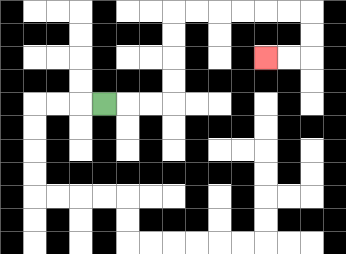{'start': '[4, 4]', 'end': '[11, 2]', 'path_directions': 'R,R,R,U,U,U,U,R,R,R,R,R,R,D,D,L,L', 'path_coordinates': '[[4, 4], [5, 4], [6, 4], [7, 4], [7, 3], [7, 2], [7, 1], [7, 0], [8, 0], [9, 0], [10, 0], [11, 0], [12, 0], [13, 0], [13, 1], [13, 2], [12, 2], [11, 2]]'}